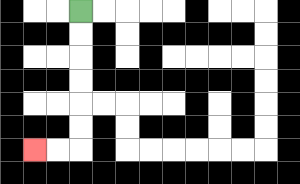{'start': '[3, 0]', 'end': '[1, 6]', 'path_directions': 'D,D,D,D,D,D,L,L', 'path_coordinates': '[[3, 0], [3, 1], [3, 2], [3, 3], [3, 4], [3, 5], [3, 6], [2, 6], [1, 6]]'}